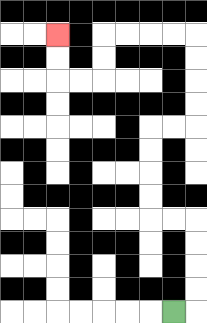{'start': '[7, 13]', 'end': '[2, 1]', 'path_directions': 'R,U,U,U,U,L,L,U,U,U,U,R,R,U,U,U,U,L,L,L,L,D,D,L,L,U,U', 'path_coordinates': '[[7, 13], [8, 13], [8, 12], [8, 11], [8, 10], [8, 9], [7, 9], [6, 9], [6, 8], [6, 7], [6, 6], [6, 5], [7, 5], [8, 5], [8, 4], [8, 3], [8, 2], [8, 1], [7, 1], [6, 1], [5, 1], [4, 1], [4, 2], [4, 3], [3, 3], [2, 3], [2, 2], [2, 1]]'}